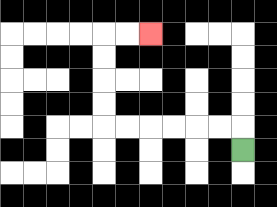{'start': '[10, 6]', 'end': '[6, 1]', 'path_directions': 'U,L,L,L,L,L,L,U,U,U,U,R,R', 'path_coordinates': '[[10, 6], [10, 5], [9, 5], [8, 5], [7, 5], [6, 5], [5, 5], [4, 5], [4, 4], [4, 3], [4, 2], [4, 1], [5, 1], [6, 1]]'}